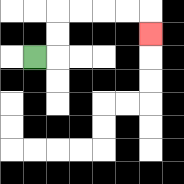{'start': '[1, 2]', 'end': '[6, 1]', 'path_directions': 'R,U,U,R,R,R,R,D', 'path_coordinates': '[[1, 2], [2, 2], [2, 1], [2, 0], [3, 0], [4, 0], [5, 0], [6, 0], [6, 1]]'}